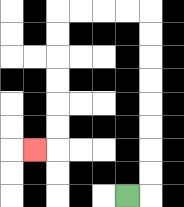{'start': '[5, 8]', 'end': '[1, 6]', 'path_directions': 'R,U,U,U,U,U,U,U,U,L,L,L,L,D,D,D,D,D,D,L', 'path_coordinates': '[[5, 8], [6, 8], [6, 7], [6, 6], [6, 5], [6, 4], [6, 3], [6, 2], [6, 1], [6, 0], [5, 0], [4, 0], [3, 0], [2, 0], [2, 1], [2, 2], [2, 3], [2, 4], [2, 5], [2, 6], [1, 6]]'}